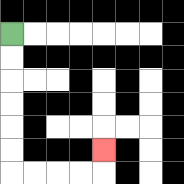{'start': '[0, 1]', 'end': '[4, 6]', 'path_directions': 'D,D,D,D,D,D,R,R,R,R,U', 'path_coordinates': '[[0, 1], [0, 2], [0, 3], [0, 4], [0, 5], [0, 6], [0, 7], [1, 7], [2, 7], [3, 7], [4, 7], [4, 6]]'}